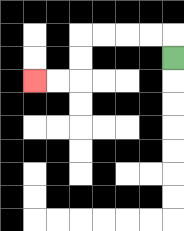{'start': '[7, 2]', 'end': '[1, 3]', 'path_directions': 'U,L,L,L,L,D,D,L,L', 'path_coordinates': '[[7, 2], [7, 1], [6, 1], [5, 1], [4, 1], [3, 1], [3, 2], [3, 3], [2, 3], [1, 3]]'}